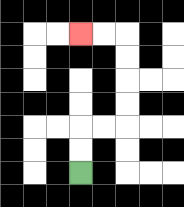{'start': '[3, 7]', 'end': '[3, 1]', 'path_directions': 'U,U,R,R,U,U,U,U,L,L', 'path_coordinates': '[[3, 7], [3, 6], [3, 5], [4, 5], [5, 5], [5, 4], [5, 3], [5, 2], [5, 1], [4, 1], [3, 1]]'}